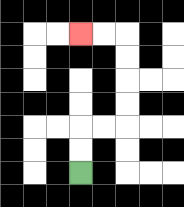{'start': '[3, 7]', 'end': '[3, 1]', 'path_directions': 'U,U,R,R,U,U,U,U,L,L', 'path_coordinates': '[[3, 7], [3, 6], [3, 5], [4, 5], [5, 5], [5, 4], [5, 3], [5, 2], [5, 1], [4, 1], [3, 1]]'}